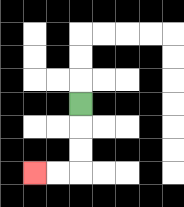{'start': '[3, 4]', 'end': '[1, 7]', 'path_directions': 'D,D,D,L,L', 'path_coordinates': '[[3, 4], [3, 5], [3, 6], [3, 7], [2, 7], [1, 7]]'}